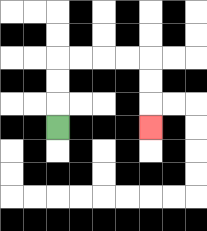{'start': '[2, 5]', 'end': '[6, 5]', 'path_directions': 'U,U,U,R,R,R,R,D,D,D', 'path_coordinates': '[[2, 5], [2, 4], [2, 3], [2, 2], [3, 2], [4, 2], [5, 2], [6, 2], [6, 3], [6, 4], [6, 5]]'}